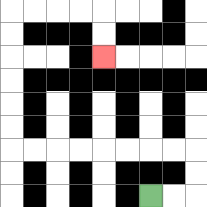{'start': '[6, 8]', 'end': '[4, 2]', 'path_directions': 'R,R,U,U,L,L,L,L,L,L,L,L,U,U,U,U,U,U,R,R,R,R,D,D', 'path_coordinates': '[[6, 8], [7, 8], [8, 8], [8, 7], [8, 6], [7, 6], [6, 6], [5, 6], [4, 6], [3, 6], [2, 6], [1, 6], [0, 6], [0, 5], [0, 4], [0, 3], [0, 2], [0, 1], [0, 0], [1, 0], [2, 0], [3, 0], [4, 0], [4, 1], [4, 2]]'}